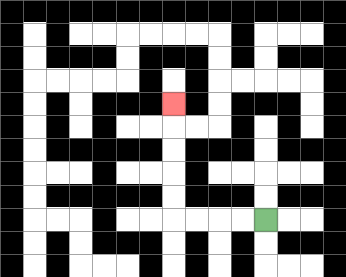{'start': '[11, 9]', 'end': '[7, 4]', 'path_directions': 'L,L,L,L,U,U,U,U,U', 'path_coordinates': '[[11, 9], [10, 9], [9, 9], [8, 9], [7, 9], [7, 8], [7, 7], [7, 6], [7, 5], [7, 4]]'}